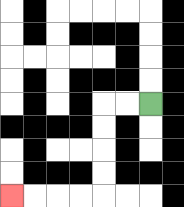{'start': '[6, 4]', 'end': '[0, 8]', 'path_directions': 'L,L,D,D,D,D,L,L,L,L', 'path_coordinates': '[[6, 4], [5, 4], [4, 4], [4, 5], [4, 6], [4, 7], [4, 8], [3, 8], [2, 8], [1, 8], [0, 8]]'}